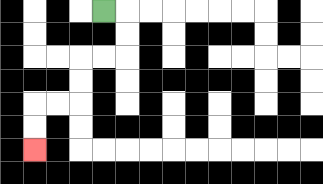{'start': '[4, 0]', 'end': '[1, 6]', 'path_directions': 'R,D,D,L,L,D,D,L,L,D,D', 'path_coordinates': '[[4, 0], [5, 0], [5, 1], [5, 2], [4, 2], [3, 2], [3, 3], [3, 4], [2, 4], [1, 4], [1, 5], [1, 6]]'}